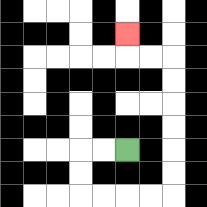{'start': '[5, 6]', 'end': '[5, 1]', 'path_directions': 'L,L,D,D,R,R,R,R,U,U,U,U,U,U,L,L,U', 'path_coordinates': '[[5, 6], [4, 6], [3, 6], [3, 7], [3, 8], [4, 8], [5, 8], [6, 8], [7, 8], [7, 7], [7, 6], [7, 5], [7, 4], [7, 3], [7, 2], [6, 2], [5, 2], [5, 1]]'}